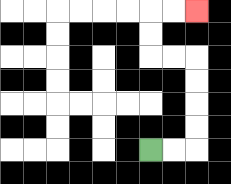{'start': '[6, 6]', 'end': '[8, 0]', 'path_directions': 'R,R,U,U,U,U,L,L,U,U,R,R', 'path_coordinates': '[[6, 6], [7, 6], [8, 6], [8, 5], [8, 4], [8, 3], [8, 2], [7, 2], [6, 2], [6, 1], [6, 0], [7, 0], [8, 0]]'}